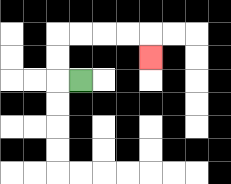{'start': '[3, 3]', 'end': '[6, 2]', 'path_directions': 'L,U,U,R,R,R,R,D', 'path_coordinates': '[[3, 3], [2, 3], [2, 2], [2, 1], [3, 1], [4, 1], [5, 1], [6, 1], [6, 2]]'}